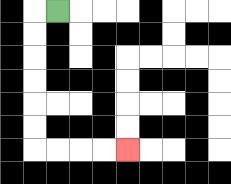{'start': '[2, 0]', 'end': '[5, 6]', 'path_directions': 'L,D,D,D,D,D,D,R,R,R,R', 'path_coordinates': '[[2, 0], [1, 0], [1, 1], [1, 2], [1, 3], [1, 4], [1, 5], [1, 6], [2, 6], [3, 6], [4, 6], [5, 6]]'}